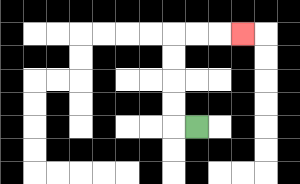{'start': '[8, 5]', 'end': '[10, 1]', 'path_directions': 'L,U,U,U,U,R,R,R', 'path_coordinates': '[[8, 5], [7, 5], [7, 4], [7, 3], [7, 2], [7, 1], [8, 1], [9, 1], [10, 1]]'}